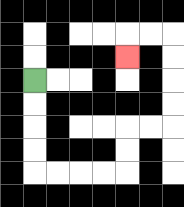{'start': '[1, 3]', 'end': '[5, 2]', 'path_directions': 'D,D,D,D,R,R,R,R,U,U,R,R,U,U,U,U,L,L,D', 'path_coordinates': '[[1, 3], [1, 4], [1, 5], [1, 6], [1, 7], [2, 7], [3, 7], [4, 7], [5, 7], [5, 6], [5, 5], [6, 5], [7, 5], [7, 4], [7, 3], [7, 2], [7, 1], [6, 1], [5, 1], [5, 2]]'}